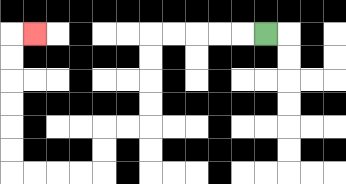{'start': '[11, 1]', 'end': '[1, 1]', 'path_directions': 'L,L,L,L,L,D,D,D,D,L,L,D,D,L,L,L,L,U,U,U,U,U,U,R', 'path_coordinates': '[[11, 1], [10, 1], [9, 1], [8, 1], [7, 1], [6, 1], [6, 2], [6, 3], [6, 4], [6, 5], [5, 5], [4, 5], [4, 6], [4, 7], [3, 7], [2, 7], [1, 7], [0, 7], [0, 6], [0, 5], [0, 4], [0, 3], [0, 2], [0, 1], [1, 1]]'}